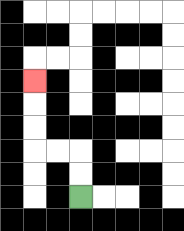{'start': '[3, 8]', 'end': '[1, 3]', 'path_directions': 'U,U,L,L,U,U,U', 'path_coordinates': '[[3, 8], [3, 7], [3, 6], [2, 6], [1, 6], [1, 5], [1, 4], [1, 3]]'}